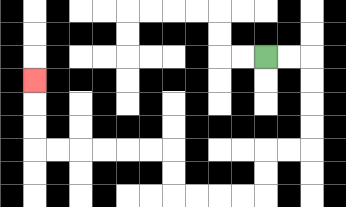{'start': '[11, 2]', 'end': '[1, 3]', 'path_directions': 'R,R,D,D,D,D,L,L,D,D,L,L,L,L,U,U,L,L,L,L,L,L,U,U,U', 'path_coordinates': '[[11, 2], [12, 2], [13, 2], [13, 3], [13, 4], [13, 5], [13, 6], [12, 6], [11, 6], [11, 7], [11, 8], [10, 8], [9, 8], [8, 8], [7, 8], [7, 7], [7, 6], [6, 6], [5, 6], [4, 6], [3, 6], [2, 6], [1, 6], [1, 5], [1, 4], [1, 3]]'}